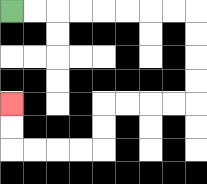{'start': '[0, 0]', 'end': '[0, 4]', 'path_directions': 'R,R,R,R,R,R,R,R,D,D,D,D,L,L,L,L,D,D,L,L,L,L,U,U', 'path_coordinates': '[[0, 0], [1, 0], [2, 0], [3, 0], [4, 0], [5, 0], [6, 0], [7, 0], [8, 0], [8, 1], [8, 2], [8, 3], [8, 4], [7, 4], [6, 4], [5, 4], [4, 4], [4, 5], [4, 6], [3, 6], [2, 6], [1, 6], [0, 6], [0, 5], [0, 4]]'}